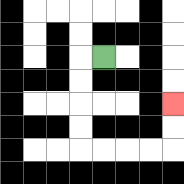{'start': '[4, 2]', 'end': '[7, 4]', 'path_directions': 'L,D,D,D,D,R,R,R,R,U,U', 'path_coordinates': '[[4, 2], [3, 2], [3, 3], [3, 4], [3, 5], [3, 6], [4, 6], [5, 6], [6, 6], [7, 6], [7, 5], [7, 4]]'}